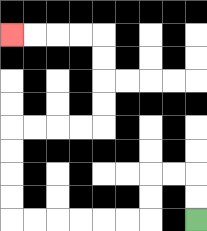{'start': '[8, 9]', 'end': '[0, 1]', 'path_directions': 'U,U,L,L,D,D,L,L,L,L,L,L,U,U,U,U,R,R,R,R,U,U,U,U,L,L,L,L', 'path_coordinates': '[[8, 9], [8, 8], [8, 7], [7, 7], [6, 7], [6, 8], [6, 9], [5, 9], [4, 9], [3, 9], [2, 9], [1, 9], [0, 9], [0, 8], [0, 7], [0, 6], [0, 5], [1, 5], [2, 5], [3, 5], [4, 5], [4, 4], [4, 3], [4, 2], [4, 1], [3, 1], [2, 1], [1, 1], [0, 1]]'}